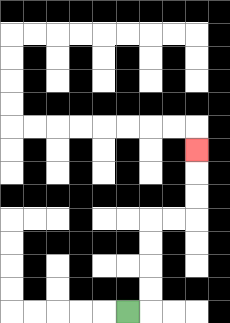{'start': '[5, 13]', 'end': '[8, 6]', 'path_directions': 'R,U,U,U,U,R,R,U,U,U', 'path_coordinates': '[[5, 13], [6, 13], [6, 12], [6, 11], [6, 10], [6, 9], [7, 9], [8, 9], [8, 8], [8, 7], [8, 6]]'}